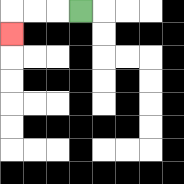{'start': '[3, 0]', 'end': '[0, 1]', 'path_directions': 'L,L,L,D', 'path_coordinates': '[[3, 0], [2, 0], [1, 0], [0, 0], [0, 1]]'}